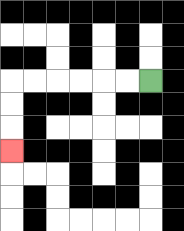{'start': '[6, 3]', 'end': '[0, 6]', 'path_directions': 'L,L,L,L,L,L,D,D,D', 'path_coordinates': '[[6, 3], [5, 3], [4, 3], [3, 3], [2, 3], [1, 3], [0, 3], [0, 4], [0, 5], [0, 6]]'}